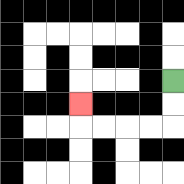{'start': '[7, 3]', 'end': '[3, 4]', 'path_directions': 'D,D,L,L,L,L,U', 'path_coordinates': '[[7, 3], [7, 4], [7, 5], [6, 5], [5, 5], [4, 5], [3, 5], [3, 4]]'}